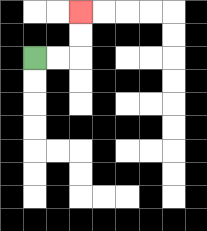{'start': '[1, 2]', 'end': '[3, 0]', 'path_directions': 'R,R,U,U', 'path_coordinates': '[[1, 2], [2, 2], [3, 2], [3, 1], [3, 0]]'}